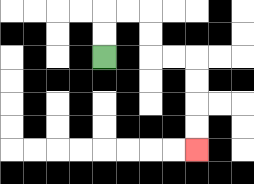{'start': '[4, 2]', 'end': '[8, 6]', 'path_directions': 'U,U,R,R,D,D,R,R,D,D,D,D', 'path_coordinates': '[[4, 2], [4, 1], [4, 0], [5, 0], [6, 0], [6, 1], [6, 2], [7, 2], [8, 2], [8, 3], [8, 4], [8, 5], [8, 6]]'}